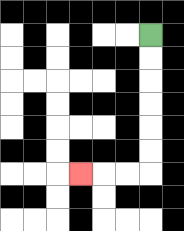{'start': '[6, 1]', 'end': '[3, 7]', 'path_directions': 'D,D,D,D,D,D,L,L,L', 'path_coordinates': '[[6, 1], [6, 2], [6, 3], [6, 4], [6, 5], [6, 6], [6, 7], [5, 7], [4, 7], [3, 7]]'}